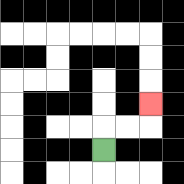{'start': '[4, 6]', 'end': '[6, 4]', 'path_directions': 'U,R,R,U', 'path_coordinates': '[[4, 6], [4, 5], [5, 5], [6, 5], [6, 4]]'}